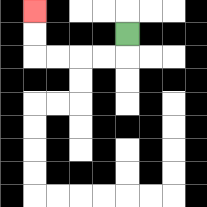{'start': '[5, 1]', 'end': '[1, 0]', 'path_directions': 'D,L,L,L,L,U,U', 'path_coordinates': '[[5, 1], [5, 2], [4, 2], [3, 2], [2, 2], [1, 2], [1, 1], [1, 0]]'}